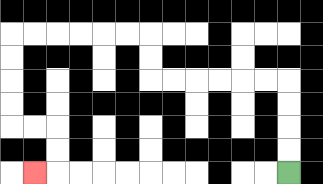{'start': '[12, 7]', 'end': '[1, 7]', 'path_directions': 'U,U,U,U,L,L,L,L,L,L,U,U,L,L,L,L,L,L,D,D,D,D,R,R,D,D,L', 'path_coordinates': '[[12, 7], [12, 6], [12, 5], [12, 4], [12, 3], [11, 3], [10, 3], [9, 3], [8, 3], [7, 3], [6, 3], [6, 2], [6, 1], [5, 1], [4, 1], [3, 1], [2, 1], [1, 1], [0, 1], [0, 2], [0, 3], [0, 4], [0, 5], [1, 5], [2, 5], [2, 6], [2, 7], [1, 7]]'}